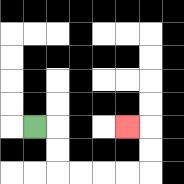{'start': '[1, 5]', 'end': '[5, 5]', 'path_directions': 'R,D,D,R,R,R,R,U,U,L', 'path_coordinates': '[[1, 5], [2, 5], [2, 6], [2, 7], [3, 7], [4, 7], [5, 7], [6, 7], [6, 6], [6, 5], [5, 5]]'}